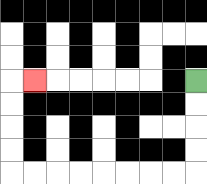{'start': '[8, 3]', 'end': '[1, 3]', 'path_directions': 'D,D,D,D,L,L,L,L,L,L,L,L,U,U,U,U,R', 'path_coordinates': '[[8, 3], [8, 4], [8, 5], [8, 6], [8, 7], [7, 7], [6, 7], [5, 7], [4, 7], [3, 7], [2, 7], [1, 7], [0, 7], [0, 6], [0, 5], [0, 4], [0, 3], [1, 3]]'}